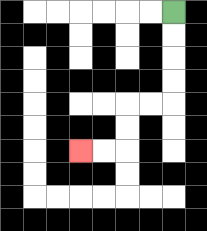{'start': '[7, 0]', 'end': '[3, 6]', 'path_directions': 'D,D,D,D,L,L,D,D,L,L', 'path_coordinates': '[[7, 0], [7, 1], [7, 2], [7, 3], [7, 4], [6, 4], [5, 4], [5, 5], [5, 6], [4, 6], [3, 6]]'}